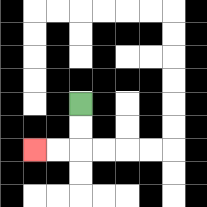{'start': '[3, 4]', 'end': '[1, 6]', 'path_directions': 'D,D,L,L', 'path_coordinates': '[[3, 4], [3, 5], [3, 6], [2, 6], [1, 6]]'}